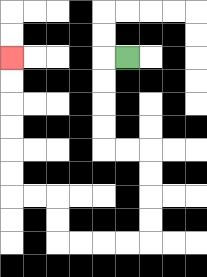{'start': '[5, 2]', 'end': '[0, 2]', 'path_directions': 'L,D,D,D,D,R,R,D,D,D,D,L,L,L,L,U,U,L,L,U,U,U,U,U,U', 'path_coordinates': '[[5, 2], [4, 2], [4, 3], [4, 4], [4, 5], [4, 6], [5, 6], [6, 6], [6, 7], [6, 8], [6, 9], [6, 10], [5, 10], [4, 10], [3, 10], [2, 10], [2, 9], [2, 8], [1, 8], [0, 8], [0, 7], [0, 6], [0, 5], [0, 4], [0, 3], [0, 2]]'}